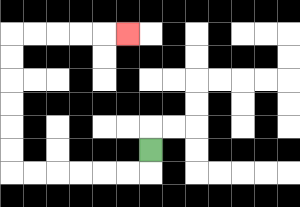{'start': '[6, 6]', 'end': '[5, 1]', 'path_directions': 'D,L,L,L,L,L,L,U,U,U,U,U,U,R,R,R,R,R', 'path_coordinates': '[[6, 6], [6, 7], [5, 7], [4, 7], [3, 7], [2, 7], [1, 7], [0, 7], [0, 6], [0, 5], [0, 4], [0, 3], [0, 2], [0, 1], [1, 1], [2, 1], [3, 1], [4, 1], [5, 1]]'}